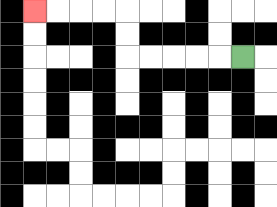{'start': '[10, 2]', 'end': '[1, 0]', 'path_directions': 'L,L,L,L,L,U,U,L,L,L,L', 'path_coordinates': '[[10, 2], [9, 2], [8, 2], [7, 2], [6, 2], [5, 2], [5, 1], [5, 0], [4, 0], [3, 0], [2, 0], [1, 0]]'}